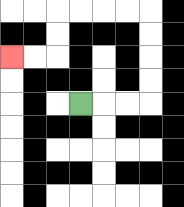{'start': '[3, 4]', 'end': '[0, 2]', 'path_directions': 'R,R,R,U,U,U,U,L,L,L,L,D,D,L,L', 'path_coordinates': '[[3, 4], [4, 4], [5, 4], [6, 4], [6, 3], [6, 2], [6, 1], [6, 0], [5, 0], [4, 0], [3, 0], [2, 0], [2, 1], [2, 2], [1, 2], [0, 2]]'}